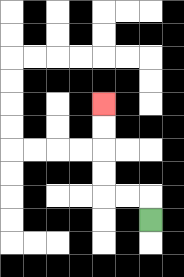{'start': '[6, 9]', 'end': '[4, 4]', 'path_directions': 'U,L,L,U,U,U,U', 'path_coordinates': '[[6, 9], [6, 8], [5, 8], [4, 8], [4, 7], [4, 6], [4, 5], [4, 4]]'}